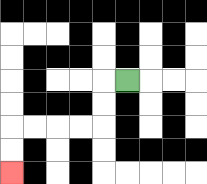{'start': '[5, 3]', 'end': '[0, 7]', 'path_directions': 'L,D,D,L,L,L,L,D,D', 'path_coordinates': '[[5, 3], [4, 3], [4, 4], [4, 5], [3, 5], [2, 5], [1, 5], [0, 5], [0, 6], [0, 7]]'}